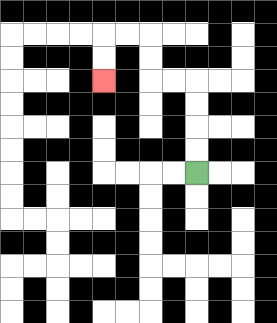{'start': '[8, 7]', 'end': '[4, 3]', 'path_directions': 'U,U,U,U,L,L,U,U,L,L,D,D', 'path_coordinates': '[[8, 7], [8, 6], [8, 5], [8, 4], [8, 3], [7, 3], [6, 3], [6, 2], [6, 1], [5, 1], [4, 1], [4, 2], [4, 3]]'}